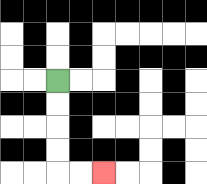{'start': '[2, 3]', 'end': '[4, 7]', 'path_directions': 'D,D,D,D,R,R', 'path_coordinates': '[[2, 3], [2, 4], [2, 5], [2, 6], [2, 7], [3, 7], [4, 7]]'}